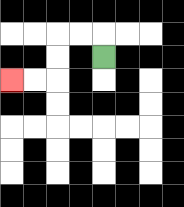{'start': '[4, 2]', 'end': '[0, 3]', 'path_directions': 'U,L,L,D,D,L,L', 'path_coordinates': '[[4, 2], [4, 1], [3, 1], [2, 1], [2, 2], [2, 3], [1, 3], [0, 3]]'}